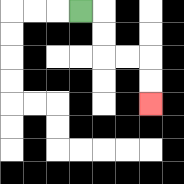{'start': '[3, 0]', 'end': '[6, 4]', 'path_directions': 'R,D,D,R,R,D,D', 'path_coordinates': '[[3, 0], [4, 0], [4, 1], [4, 2], [5, 2], [6, 2], [6, 3], [6, 4]]'}